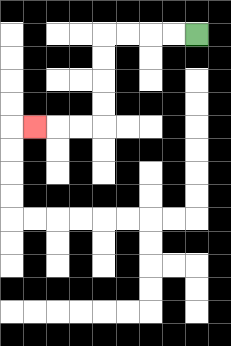{'start': '[8, 1]', 'end': '[1, 5]', 'path_directions': 'L,L,L,L,D,D,D,D,L,L,L', 'path_coordinates': '[[8, 1], [7, 1], [6, 1], [5, 1], [4, 1], [4, 2], [4, 3], [4, 4], [4, 5], [3, 5], [2, 5], [1, 5]]'}